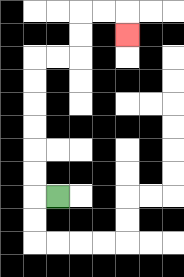{'start': '[2, 8]', 'end': '[5, 1]', 'path_directions': 'L,U,U,U,U,U,U,R,R,U,U,R,R,D', 'path_coordinates': '[[2, 8], [1, 8], [1, 7], [1, 6], [1, 5], [1, 4], [1, 3], [1, 2], [2, 2], [3, 2], [3, 1], [3, 0], [4, 0], [5, 0], [5, 1]]'}